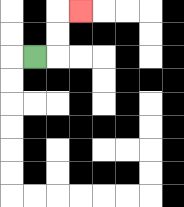{'start': '[1, 2]', 'end': '[3, 0]', 'path_directions': 'R,U,U,R', 'path_coordinates': '[[1, 2], [2, 2], [2, 1], [2, 0], [3, 0]]'}